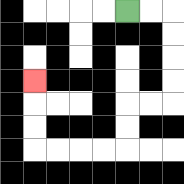{'start': '[5, 0]', 'end': '[1, 3]', 'path_directions': 'R,R,D,D,D,D,L,L,D,D,L,L,L,L,U,U,U', 'path_coordinates': '[[5, 0], [6, 0], [7, 0], [7, 1], [7, 2], [7, 3], [7, 4], [6, 4], [5, 4], [5, 5], [5, 6], [4, 6], [3, 6], [2, 6], [1, 6], [1, 5], [1, 4], [1, 3]]'}